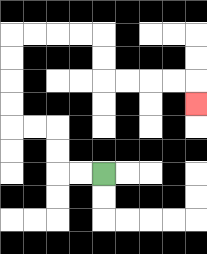{'start': '[4, 7]', 'end': '[8, 4]', 'path_directions': 'L,L,U,U,L,L,U,U,U,U,R,R,R,R,D,D,R,R,R,R,D', 'path_coordinates': '[[4, 7], [3, 7], [2, 7], [2, 6], [2, 5], [1, 5], [0, 5], [0, 4], [0, 3], [0, 2], [0, 1], [1, 1], [2, 1], [3, 1], [4, 1], [4, 2], [4, 3], [5, 3], [6, 3], [7, 3], [8, 3], [8, 4]]'}